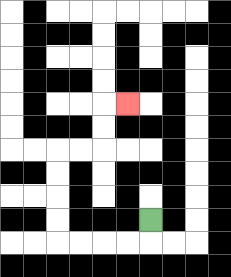{'start': '[6, 9]', 'end': '[5, 4]', 'path_directions': 'D,L,L,L,L,U,U,U,U,R,R,U,U,R', 'path_coordinates': '[[6, 9], [6, 10], [5, 10], [4, 10], [3, 10], [2, 10], [2, 9], [2, 8], [2, 7], [2, 6], [3, 6], [4, 6], [4, 5], [4, 4], [5, 4]]'}